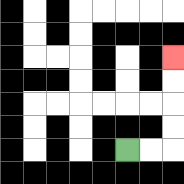{'start': '[5, 6]', 'end': '[7, 2]', 'path_directions': 'R,R,U,U,U,U', 'path_coordinates': '[[5, 6], [6, 6], [7, 6], [7, 5], [7, 4], [7, 3], [7, 2]]'}